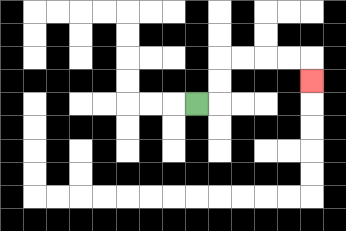{'start': '[8, 4]', 'end': '[13, 3]', 'path_directions': 'R,U,U,R,R,R,R,D', 'path_coordinates': '[[8, 4], [9, 4], [9, 3], [9, 2], [10, 2], [11, 2], [12, 2], [13, 2], [13, 3]]'}